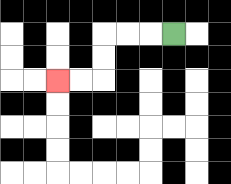{'start': '[7, 1]', 'end': '[2, 3]', 'path_directions': 'L,L,L,D,D,L,L', 'path_coordinates': '[[7, 1], [6, 1], [5, 1], [4, 1], [4, 2], [4, 3], [3, 3], [2, 3]]'}